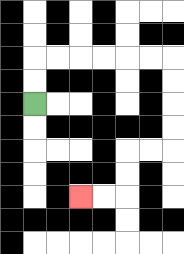{'start': '[1, 4]', 'end': '[3, 8]', 'path_directions': 'U,U,R,R,R,R,R,R,D,D,D,D,L,L,D,D,L,L', 'path_coordinates': '[[1, 4], [1, 3], [1, 2], [2, 2], [3, 2], [4, 2], [5, 2], [6, 2], [7, 2], [7, 3], [7, 4], [7, 5], [7, 6], [6, 6], [5, 6], [5, 7], [5, 8], [4, 8], [3, 8]]'}